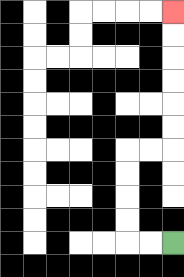{'start': '[7, 10]', 'end': '[7, 0]', 'path_directions': 'L,L,U,U,U,U,R,R,U,U,U,U,U,U', 'path_coordinates': '[[7, 10], [6, 10], [5, 10], [5, 9], [5, 8], [5, 7], [5, 6], [6, 6], [7, 6], [7, 5], [7, 4], [7, 3], [7, 2], [7, 1], [7, 0]]'}